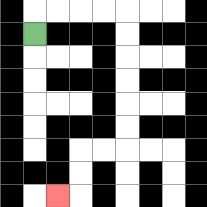{'start': '[1, 1]', 'end': '[2, 8]', 'path_directions': 'U,R,R,R,R,D,D,D,D,D,D,L,L,D,D,L', 'path_coordinates': '[[1, 1], [1, 0], [2, 0], [3, 0], [4, 0], [5, 0], [5, 1], [5, 2], [5, 3], [5, 4], [5, 5], [5, 6], [4, 6], [3, 6], [3, 7], [3, 8], [2, 8]]'}